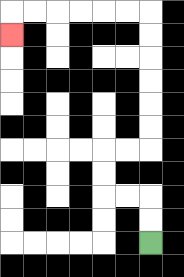{'start': '[6, 10]', 'end': '[0, 1]', 'path_directions': 'U,U,L,L,U,U,R,R,U,U,U,U,U,U,L,L,L,L,L,L,D', 'path_coordinates': '[[6, 10], [6, 9], [6, 8], [5, 8], [4, 8], [4, 7], [4, 6], [5, 6], [6, 6], [6, 5], [6, 4], [6, 3], [6, 2], [6, 1], [6, 0], [5, 0], [4, 0], [3, 0], [2, 0], [1, 0], [0, 0], [0, 1]]'}